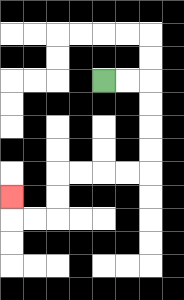{'start': '[4, 3]', 'end': '[0, 8]', 'path_directions': 'R,R,D,D,D,D,L,L,L,L,D,D,L,L,U', 'path_coordinates': '[[4, 3], [5, 3], [6, 3], [6, 4], [6, 5], [6, 6], [6, 7], [5, 7], [4, 7], [3, 7], [2, 7], [2, 8], [2, 9], [1, 9], [0, 9], [0, 8]]'}